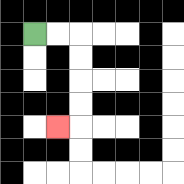{'start': '[1, 1]', 'end': '[2, 5]', 'path_directions': 'R,R,D,D,D,D,L', 'path_coordinates': '[[1, 1], [2, 1], [3, 1], [3, 2], [3, 3], [3, 4], [3, 5], [2, 5]]'}